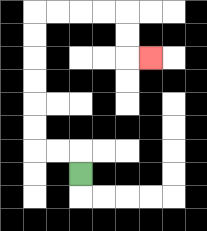{'start': '[3, 7]', 'end': '[6, 2]', 'path_directions': 'U,L,L,U,U,U,U,U,U,R,R,R,R,D,D,R', 'path_coordinates': '[[3, 7], [3, 6], [2, 6], [1, 6], [1, 5], [1, 4], [1, 3], [1, 2], [1, 1], [1, 0], [2, 0], [3, 0], [4, 0], [5, 0], [5, 1], [5, 2], [6, 2]]'}